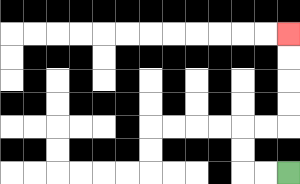{'start': '[12, 7]', 'end': '[12, 1]', 'path_directions': 'L,L,U,U,R,R,U,U,U,U', 'path_coordinates': '[[12, 7], [11, 7], [10, 7], [10, 6], [10, 5], [11, 5], [12, 5], [12, 4], [12, 3], [12, 2], [12, 1]]'}